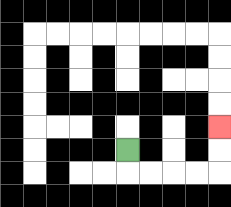{'start': '[5, 6]', 'end': '[9, 5]', 'path_directions': 'D,R,R,R,R,U,U', 'path_coordinates': '[[5, 6], [5, 7], [6, 7], [7, 7], [8, 7], [9, 7], [9, 6], [9, 5]]'}